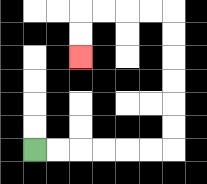{'start': '[1, 6]', 'end': '[3, 2]', 'path_directions': 'R,R,R,R,R,R,U,U,U,U,U,U,L,L,L,L,D,D', 'path_coordinates': '[[1, 6], [2, 6], [3, 6], [4, 6], [5, 6], [6, 6], [7, 6], [7, 5], [7, 4], [7, 3], [7, 2], [7, 1], [7, 0], [6, 0], [5, 0], [4, 0], [3, 0], [3, 1], [3, 2]]'}